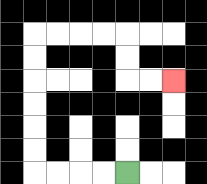{'start': '[5, 7]', 'end': '[7, 3]', 'path_directions': 'L,L,L,L,U,U,U,U,U,U,R,R,R,R,D,D,R,R', 'path_coordinates': '[[5, 7], [4, 7], [3, 7], [2, 7], [1, 7], [1, 6], [1, 5], [1, 4], [1, 3], [1, 2], [1, 1], [2, 1], [3, 1], [4, 1], [5, 1], [5, 2], [5, 3], [6, 3], [7, 3]]'}